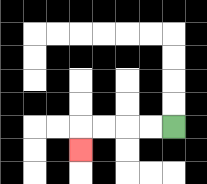{'start': '[7, 5]', 'end': '[3, 6]', 'path_directions': 'L,L,L,L,D', 'path_coordinates': '[[7, 5], [6, 5], [5, 5], [4, 5], [3, 5], [3, 6]]'}